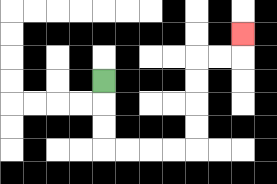{'start': '[4, 3]', 'end': '[10, 1]', 'path_directions': 'D,D,D,R,R,R,R,U,U,U,U,R,R,U', 'path_coordinates': '[[4, 3], [4, 4], [4, 5], [4, 6], [5, 6], [6, 6], [7, 6], [8, 6], [8, 5], [8, 4], [8, 3], [8, 2], [9, 2], [10, 2], [10, 1]]'}